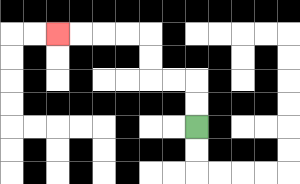{'start': '[8, 5]', 'end': '[2, 1]', 'path_directions': 'U,U,L,L,U,U,L,L,L,L', 'path_coordinates': '[[8, 5], [8, 4], [8, 3], [7, 3], [6, 3], [6, 2], [6, 1], [5, 1], [4, 1], [3, 1], [2, 1]]'}